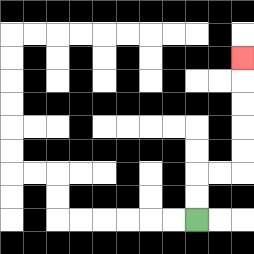{'start': '[8, 9]', 'end': '[10, 2]', 'path_directions': 'U,U,R,R,U,U,U,U,U', 'path_coordinates': '[[8, 9], [8, 8], [8, 7], [9, 7], [10, 7], [10, 6], [10, 5], [10, 4], [10, 3], [10, 2]]'}